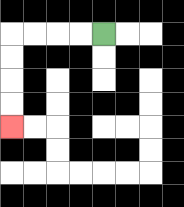{'start': '[4, 1]', 'end': '[0, 5]', 'path_directions': 'L,L,L,L,D,D,D,D', 'path_coordinates': '[[4, 1], [3, 1], [2, 1], [1, 1], [0, 1], [0, 2], [0, 3], [0, 4], [0, 5]]'}